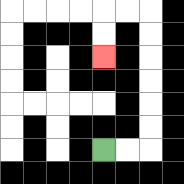{'start': '[4, 6]', 'end': '[4, 2]', 'path_directions': 'R,R,U,U,U,U,U,U,L,L,D,D', 'path_coordinates': '[[4, 6], [5, 6], [6, 6], [6, 5], [6, 4], [6, 3], [6, 2], [6, 1], [6, 0], [5, 0], [4, 0], [4, 1], [4, 2]]'}